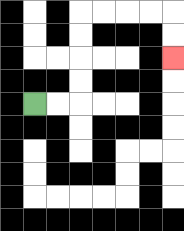{'start': '[1, 4]', 'end': '[7, 2]', 'path_directions': 'R,R,U,U,U,U,R,R,R,R,D,D', 'path_coordinates': '[[1, 4], [2, 4], [3, 4], [3, 3], [3, 2], [3, 1], [3, 0], [4, 0], [5, 0], [6, 0], [7, 0], [7, 1], [7, 2]]'}